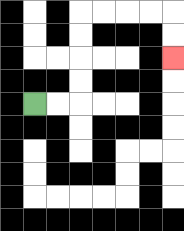{'start': '[1, 4]', 'end': '[7, 2]', 'path_directions': 'R,R,U,U,U,U,R,R,R,R,D,D', 'path_coordinates': '[[1, 4], [2, 4], [3, 4], [3, 3], [3, 2], [3, 1], [3, 0], [4, 0], [5, 0], [6, 0], [7, 0], [7, 1], [7, 2]]'}